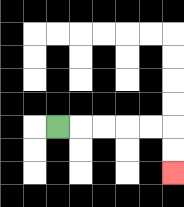{'start': '[2, 5]', 'end': '[7, 7]', 'path_directions': 'R,R,R,R,R,D,D', 'path_coordinates': '[[2, 5], [3, 5], [4, 5], [5, 5], [6, 5], [7, 5], [7, 6], [7, 7]]'}